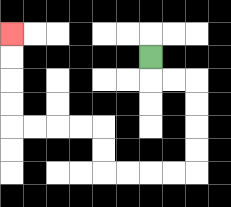{'start': '[6, 2]', 'end': '[0, 1]', 'path_directions': 'D,R,R,D,D,D,D,L,L,L,L,U,U,L,L,L,L,U,U,U,U', 'path_coordinates': '[[6, 2], [6, 3], [7, 3], [8, 3], [8, 4], [8, 5], [8, 6], [8, 7], [7, 7], [6, 7], [5, 7], [4, 7], [4, 6], [4, 5], [3, 5], [2, 5], [1, 5], [0, 5], [0, 4], [0, 3], [0, 2], [0, 1]]'}